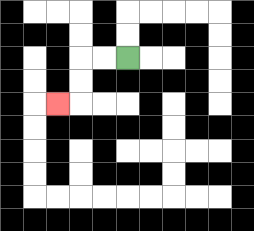{'start': '[5, 2]', 'end': '[2, 4]', 'path_directions': 'L,L,D,D,L', 'path_coordinates': '[[5, 2], [4, 2], [3, 2], [3, 3], [3, 4], [2, 4]]'}